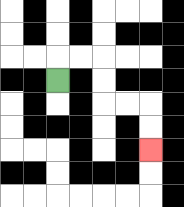{'start': '[2, 3]', 'end': '[6, 6]', 'path_directions': 'U,R,R,D,D,R,R,D,D', 'path_coordinates': '[[2, 3], [2, 2], [3, 2], [4, 2], [4, 3], [4, 4], [5, 4], [6, 4], [6, 5], [6, 6]]'}